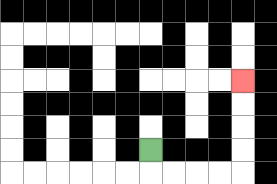{'start': '[6, 6]', 'end': '[10, 3]', 'path_directions': 'D,R,R,R,R,U,U,U,U', 'path_coordinates': '[[6, 6], [6, 7], [7, 7], [8, 7], [9, 7], [10, 7], [10, 6], [10, 5], [10, 4], [10, 3]]'}